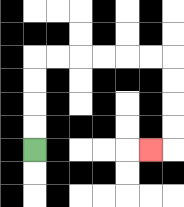{'start': '[1, 6]', 'end': '[6, 6]', 'path_directions': 'U,U,U,U,R,R,R,R,R,R,D,D,D,D,L', 'path_coordinates': '[[1, 6], [1, 5], [1, 4], [1, 3], [1, 2], [2, 2], [3, 2], [4, 2], [5, 2], [6, 2], [7, 2], [7, 3], [7, 4], [7, 5], [7, 6], [6, 6]]'}